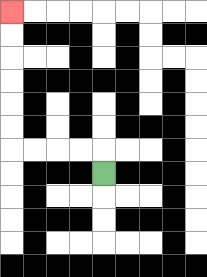{'start': '[4, 7]', 'end': '[0, 0]', 'path_directions': 'U,L,L,L,L,U,U,U,U,U,U', 'path_coordinates': '[[4, 7], [4, 6], [3, 6], [2, 6], [1, 6], [0, 6], [0, 5], [0, 4], [0, 3], [0, 2], [0, 1], [0, 0]]'}